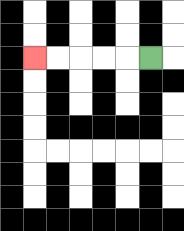{'start': '[6, 2]', 'end': '[1, 2]', 'path_directions': 'L,L,L,L,L', 'path_coordinates': '[[6, 2], [5, 2], [4, 2], [3, 2], [2, 2], [1, 2]]'}